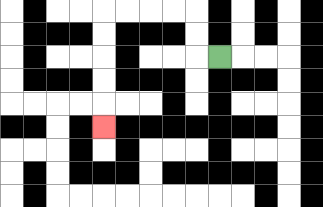{'start': '[9, 2]', 'end': '[4, 5]', 'path_directions': 'L,U,U,L,L,L,L,D,D,D,D,D', 'path_coordinates': '[[9, 2], [8, 2], [8, 1], [8, 0], [7, 0], [6, 0], [5, 0], [4, 0], [4, 1], [4, 2], [4, 3], [4, 4], [4, 5]]'}